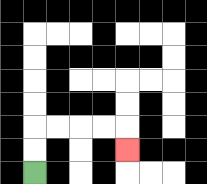{'start': '[1, 7]', 'end': '[5, 6]', 'path_directions': 'U,U,R,R,R,R,D', 'path_coordinates': '[[1, 7], [1, 6], [1, 5], [2, 5], [3, 5], [4, 5], [5, 5], [5, 6]]'}